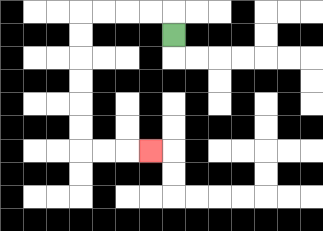{'start': '[7, 1]', 'end': '[6, 6]', 'path_directions': 'U,L,L,L,L,D,D,D,D,D,D,R,R,R', 'path_coordinates': '[[7, 1], [7, 0], [6, 0], [5, 0], [4, 0], [3, 0], [3, 1], [3, 2], [3, 3], [3, 4], [3, 5], [3, 6], [4, 6], [5, 6], [6, 6]]'}